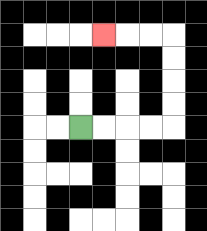{'start': '[3, 5]', 'end': '[4, 1]', 'path_directions': 'R,R,R,R,U,U,U,U,L,L,L', 'path_coordinates': '[[3, 5], [4, 5], [5, 5], [6, 5], [7, 5], [7, 4], [7, 3], [7, 2], [7, 1], [6, 1], [5, 1], [4, 1]]'}